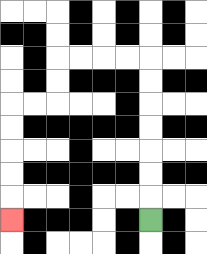{'start': '[6, 9]', 'end': '[0, 9]', 'path_directions': 'U,U,U,U,U,U,U,L,L,L,L,D,D,L,L,D,D,D,D,D', 'path_coordinates': '[[6, 9], [6, 8], [6, 7], [6, 6], [6, 5], [6, 4], [6, 3], [6, 2], [5, 2], [4, 2], [3, 2], [2, 2], [2, 3], [2, 4], [1, 4], [0, 4], [0, 5], [0, 6], [0, 7], [0, 8], [0, 9]]'}